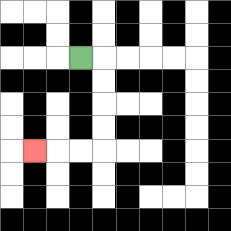{'start': '[3, 2]', 'end': '[1, 6]', 'path_directions': 'R,D,D,D,D,L,L,L', 'path_coordinates': '[[3, 2], [4, 2], [4, 3], [4, 4], [4, 5], [4, 6], [3, 6], [2, 6], [1, 6]]'}